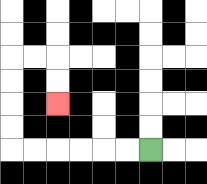{'start': '[6, 6]', 'end': '[2, 4]', 'path_directions': 'L,L,L,L,L,L,U,U,U,U,R,R,D,D', 'path_coordinates': '[[6, 6], [5, 6], [4, 6], [3, 6], [2, 6], [1, 6], [0, 6], [0, 5], [0, 4], [0, 3], [0, 2], [1, 2], [2, 2], [2, 3], [2, 4]]'}